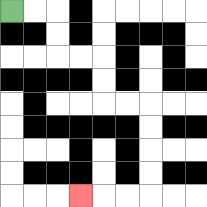{'start': '[0, 0]', 'end': '[3, 8]', 'path_directions': 'R,R,D,D,R,R,D,D,R,R,D,D,D,D,L,L,L', 'path_coordinates': '[[0, 0], [1, 0], [2, 0], [2, 1], [2, 2], [3, 2], [4, 2], [4, 3], [4, 4], [5, 4], [6, 4], [6, 5], [6, 6], [6, 7], [6, 8], [5, 8], [4, 8], [3, 8]]'}